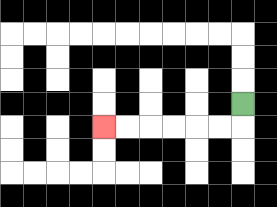{'start': '[10, 4]', 'end': '[4, 5]', 'path_directions': 'D,L,L,L,L,L,L', 'path_coordinates': '[[10, 4], [10, 5], [9, 5], [8, 5], [7, 5], [6, 5], [5, 5], [4, 5]]'}